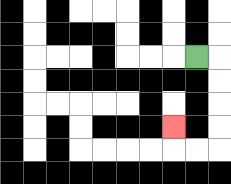{'start': '[8, 2]', 'end': '[7, 5]', 'path_directions': 'R,D,D,D,D,L,L,U', 'path_coordinates': '[[8, 2], [9, 2], [9, 3], [9, 4], [9, 5], [9, 6], [8, 6], [7, 6], [7, 5]]'}